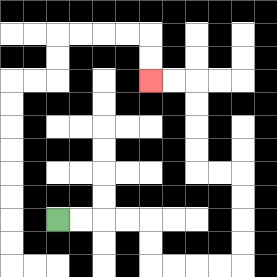{'start': '[2, 9]', 'end': '[6, 3]', 'path_directions': 'R,R,R,R,D,D,R,R,R,R,U,U,U,U,L,L,U,U,U,U,L,L', 'path_coordinates': '[[2, 9], [3, 9], [4, 9], [5, 9], [6, 9], [6, 10], [6, 11], [7, 11], [8, 11], [9, 11], [10, 11], [10, 10], [10, 9], [10, 8], [10, 7], [9, 7], [8, 7], [8, 6], [8, 5], [8, 4], [8, 3], [7, 3], [6, 3]]'}